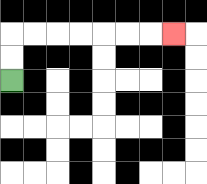{'start': '[0, 3]', 'end': '[7, 1]', 'path_directions': 'U,U,R,R,R,R,R,R,R', 'path_coordinates': '[[0, 3], [0, 2], [0, 1], [1, 1], [2, 1], [3, 1], [4, 1], [5, 1], [6, 1], [7, 1]]'}